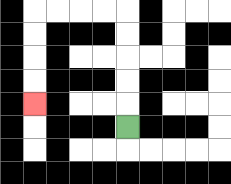{'start': '[5, 5]', 'end': '[1, 4]', 'path_directions': 'U,U,U,U,U,L,L,L,L,D,D,D,D', 'path_coordinates': '[[5, 5], [5, 4], [5, 3], [5, 2], [5, 1], [5, 0], [4, 0], [3, 0], [2, 0], [1, 0], [1, 1], [1, 2], [1, 3], [1, 4]]'}